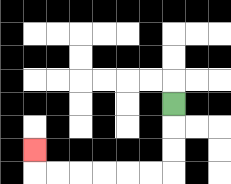{'start': '[7, 4]', 'end': '[1, 6]', 'path_directions': 'D,D,D,L,L,L,L,L,L,U', 'path_coordinates': '[[7, 4], [7, 5], [7, 6], [7, 7], [6, 7], [5, 7], [4, 7], [3, 7], [2, 7], [1, 7], [1, 6]]'}